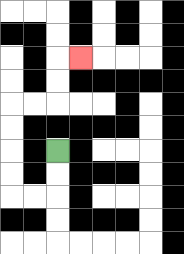{'start': '[2, 6]', 'end': '[3, 2]', 'path_directions': 'D,D,L,L,U,U,U,U,R,R,U,U,R', 'path_coordinates': '[[2, 6], [2, 7], [2, 8], [1, 8], [0, 8], [0, 7], [0, 6], [0, 5], [0, 4], [1, 4], [2, 4], [2, 3], [2, 2], [3, 2]]'}